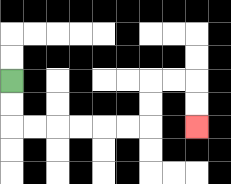{'start': '[0, 3]', 'end': '[8, 5]', 'path_directions': 'D,D,R,R,R,R,R,R,U,U,R,R,D,D', 'path_coordinates': '[[0, 3], [0, 4], [0, 5], [1, 5], [2, 5], [3, 5], [4, 5], [5, 5], [6, 5], [6, 4], [6, 3], [7, 3], [8, 3], [8, 4], [8, 5]]'}